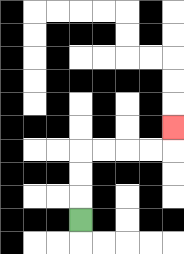{'start': '[3, 9]', 'end': '[7, 5]', 'path_directions': 'U,U,U,R,R,R,R,U', 'path_coordinates': '[[3, 9], [3, 8], [3, 7], [3, 6], [4, 6], [5, 6], [6, 6], [7, 6], [7, 5]]'}